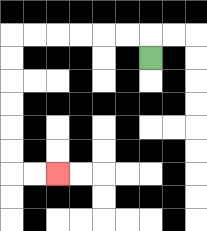{'start': '[6, 2]', 'end': '[2, 7]', 'path_directions': 'U,L,L,L,L,L,L,D,D,D,D,D,D,R,R', 'path_coordinates': '[[6, 2], [6, 1], [5, 1], [4, 1], [3, 1], [2, 1], [1, 1], [0, 1], [0, 2], [0, 3], [0, 4], [0, 5], [0, 6], [0, 7], [1, 7], [2, 7]]'}